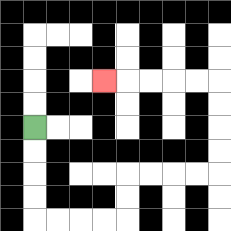{'start': '[1, 5]', 'end': '[4, 3]', 'path_directions': 'D,D,D,D,R,R,R,R,U,U,R,R,R,R,U,U,U,U,L,L,L,L,L', 'path_coordinates': '[[1, 5], [1, 6], [1, 7], [1, 8], [1, 9], [2, 9], [3, 9], [4, 9], [5, 9], [5, 8], [5, 7], [6, 7], [7, 7], [8, 7], [9, 7], [9, 6], [9, 5], [9, 4], [9, 3], [8, 3], [7, 3], [6, 3], [5, 3], [4, 3]]'}